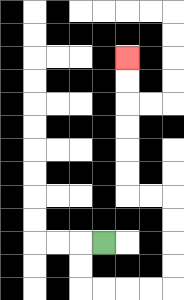{'start': '[4, 10]', 'end': '[5, 2]', 'path_directions': 'L,D,D,R,R,R,R,U,U,U,U,L,L,U,U,U,U,U,U', 'path_coordinates': '[[4, 10], [3, 10], [3, 11], [3, 12], [4, 12], [5, 12], [6, 12], [7, 12], [7, 11], [7, 10], [7, 9], [7, 8], [6, 8], [5, 8], [5, 7], [5, 6], [5, 5], [5, 4], [5, 3], [5, 2]]'}